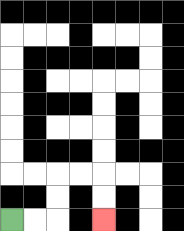{'start': '[0, 9]', 'end': '[4, 9]', 'path_directions': 'R,R,U,U,R,R,D,D', 'path_coordinates': '[[0, 9], [1, 9], [2, 9], [2, 8], [2, 7], [3, 7], [4, 7], [4, 8], [4, 9]]'}